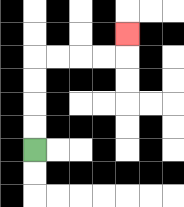{'start': '[1, 6]', 'end': '[5, 1]', 'path_directions': 'U,U,U,U,R,R,R,R,U', 'path_coordinates': '[[1, 6], [1, 5], [1, 4], [1, 3], [1, 2], [2, 2], [3, 2], [4, 2], [5, 2], [5, 1]]'}